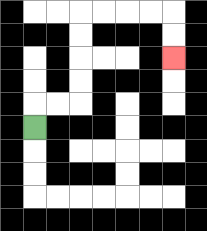{'start': '[1, 5]', 'end': '[7, 2]', 'path_directions': 'U,R,R,U,U,U,U,R,R,R,R,D,D', 'path_coordinates': '[[1, 5], [1, 4], [2, 4], [3, 4], [3, 3], [3, 2], [3, 1], [3, 0], [4, 0], [5, 0], [6, 0], [7, 0], [7, 1], [7, 2]]'}